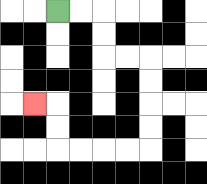{'start': '[2, 0]', 'end': '[1, 4]', 'path_directions': 'R,R,D,D,R,R,D,D,D,D,L,L,L,L,U,U,L', 'path_coordinates': '[[2, 0], [3, 0], [4, 0], [4, 1], [4, 2], [5, 2], [6, 2], [6, 3], [6, 4], [6, 5], [6, 6], [5, 6], [4, 6], [3, 6], [2, 6], [2, 5], [2, 4], [1, 4]]'}